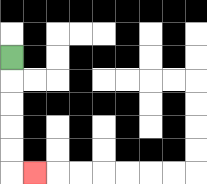{'start': '[0, 2]', 'end': '[1, 7]', 'path_directions': 'D,D,D,D,D,R', 'path_coordinates': '[[0, 2], [0, 3], [0, 4], [0, 5], [0, 6], [0, 7], [1, 7]]'}